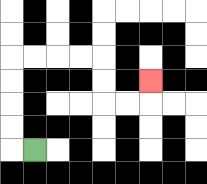{'start': '[1, 6]', 'end': '[6, 3]', 'path_directions': 'L,U,U,U,U,R,R,R,R,D,D,R,R,U', 'path_coordinates': '[[1, 6], [0, 6], [0, 5], [0, 4], [0, 3], [0, 2], [1, 2], [2, 2], [3, 2], [4, 2], [4, 3], [4, 4], [5, 4], [6, 4], [6, 3]]'}